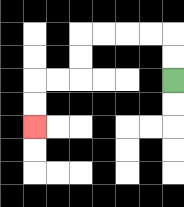{'start': '[7, 3]', 'end': '[1, 5]', 'path_directions': 'U,U,L,L,L,L,D,D,L,L,D,D', 'path_coordinates': '[[7, 3], [7, 2], [7, 1], [6, 1], [5, 1], [4, 1], [3, 1], [3, 2], [3, 3], [2, 3], [1, 3], [1, 4], [1, 5]]'}